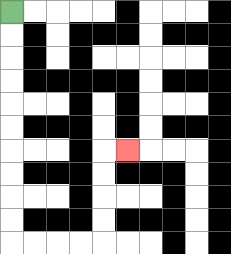{'start': '[0, 0]', 'end': '[5, 6]', 'path_directions': 'D,D,D,D,D,D,D,D,D,D,R,R,R,R,U,U,U,U,R', 'path_coordinates': '[[0, 0], [0, 1], [0, 2], [0, 3], [0, 4], [0, 5], [0, 6], [0, 7], [0, 8], [0, 9], [0, 10], [1, 10], [2, 10], [3, 10], [4, 10], [4, 9], [4, 8], [4, 7], [4, 6], [5, 6]]'}